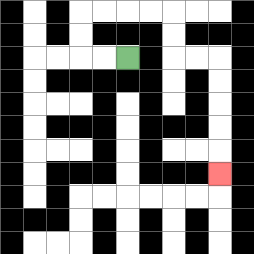{'start': '[5, 2]', 'end': '[9, 7]', 'path_directions': 'L,L,U,U,R,R,R,R,D,D,R,R,D,D,D,D,D', 'path_coordinates': '[[5, 2], [4, 2], [3, 2], [3, 1], [3, 0], [4, 0], [5, 0], [6, 0], [7, 0], [7, 1], [7, 2], [8, 2], [9, 2], [9, 3], [9, 4], [9, 5], [9, 6], [9, 7]]'}